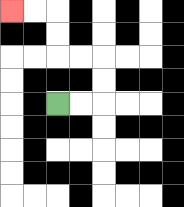{'start': '[2, 4]', 'end': '[0, 0]', 'path_directions': 'R,R,U,U,L,L,U,U,L,L', 'path_coordinates': '[[2, 4], [3, 4], [4, 4], [4, 3], [4, 2], [3, 2], [2, 2], [2, 1], [2, 0], [1, 0], [0, 0]]'}